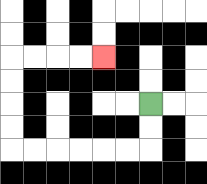{'start': '[6, 4]', 'end': '[4, 2]', 'path_directions': 'D,D,L,L,L,L,L,L,U,U,U,U,R,R,R,R', 'path_coordinates': '[[6, 4], [6, 5], [6, 6], [5, 6], [4, 6], [3, 6], [2, 6], [1, 6], [0, 6], [0, 5], [0, 4], [0, 3], [0, 2], [1, 2], [2, 2], [3, 2], [4, 2]]'}